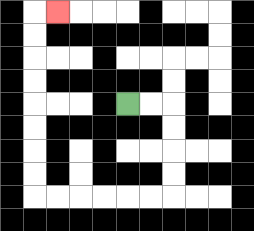{'start': '[5, 4]', 'end': '[2, 0]', 'path_directions': 'R,R,D,D,D,D,L,L,L,L,L,L,U,U,U,U,U,U,U,U,R', 'path_coordinates': '[[5, 4], [6, 4], [7, 4], [7, 5], [7, 6], [7, 7], [7, 8], [6, 8], [5, 8], [4, 8], [3, 8], [2, 8], [1, 8], [1, 7], [1, 6], [1, 5], [1, 4], [1, 3], [1, 2], [1, 1], [1, 0], [2, 0]]'}